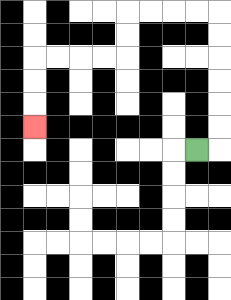{'start': '[8, 6]', 'end': '[1, 5]', 'path_directions': 'R,U,U,U,U,U,U,L,L,L,L,D,D,L,L,L,L,D,D,D', 'path_coordinates': '[[8, 6], [9, 6], [9, 5], [9, 4], [9, 3], [9, 2], [9, 1], [9, 0], [8, 0], [7, 0], [6, 0], [5, 0], [5, 1], [5, 2], [4, 2], [3, 2], [2, 2], [1, 2], [1, 3], [1, 4], [1, 5]]'}